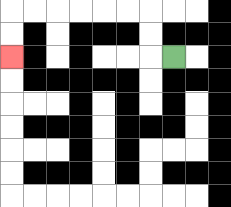{'start': '[7, 2]', 'end': '[0, 2]', 'path_directions': 'L,U,U,L,L,L,L,L,L,D,D', 'path_coordinates': '[[7, 2], [6, 2], [6, 1], [6, 0], [5, 0], [4, 0], [3, 0], [2, 0], [1, 0], [0, 0], [0, 1], [0, 2]]'}